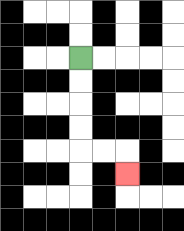{'start': '[3, 2]', 'end': '[5, 7]', 'path_directions': 'D,D,D,D,R,R,D', 'path_coordinates': '[[3, 2], [3, 3], [3, 4], [3, 5], [3, 6], [4, 6], [5, 6], [5, 7]]'}